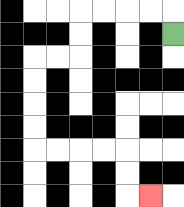{'start': '[7, 1]', 'end': '[6, 8]', 'path_directions': 'U,L,L,L,L,D,D,L,L,D,D,D,D,R,R,R,R,D,D,R', 'path_coordinates': '[[7, 1], [7, 0], [6, 0], [5, 0], [4, 0], [3, 0], [3, 1], [3, 2], [2, 2], [1, 2], [1, 3], [1, 4], [1, 5], [1, 6], [2, 6], [3, 6], [4, 6], [5, 6], [5, 7], [5, 8], [6, 8]]'}